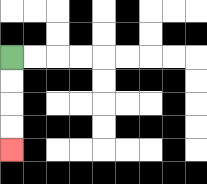{'start': '[0, 2]', 'end': '[0, 6]', 'path_directions': 'D,D,D,D', 'path_coordinates': '[[0, 2], [0, 3], [0, 4], [0, 5], [0, 6]]'}